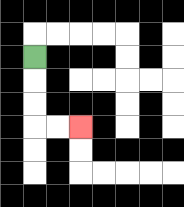{'start': '[1, 2]', 'end': '[3, 5]', 'path_directions': 'D,D,D,R,R', 'path_coordinates': '[[1, 2], [1, 3], [1, 4], [1, 5], [2, 5], [3, 5]]'}